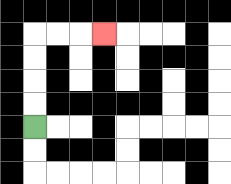{'start': '[1, 5]', 'end': '[4, 1]', 'path_directions': 'U,U,U,U,R,R,R', 'path_coordinates': '[[1, 5], [1, 4], [1, 3], [1, 2], [1, 1], [2, 1], [3, 1], [4, 1]]'}